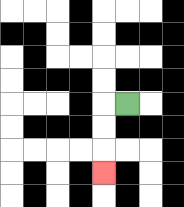{'start': '[5, 4]', 'end': '[4, 7]', 'path_directions': 'L,D,D,D', 'path_coordinates': '[[5, 4], [4, 4], [4, 5], [4, 6], [4, 7]]'}